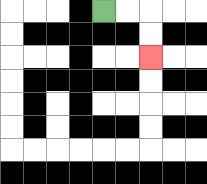{'start': '[4, 0]', 'end': '[6, 2]', 'path_directions': 'R,R,D,D', 'path_coordinates': '[[4, 0], [5, 0], [6, 0], [6, 1], [6, 2]]'}